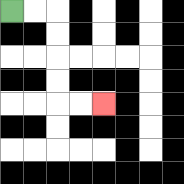{'start': '[0, 0]', 'end': '[4, 4]', 'path_directions': 'R,R,D,D,D,D,R,R', 'path_coordinates': '[[0, 0], [1, 0], [2, 0], [2, 1], [2, 2], [2, 3], [2, 4], [3, 4], [4, 4]]'}